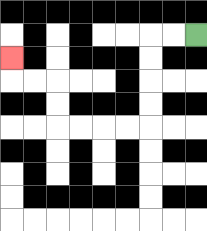{'start': '[8, 1]', 'end': '[0, 2]', 'path_directions': 'L,L,D,D,D,D,L,L,L,L,U,U,L,L,U', 'path_coordinates': '[[8, 1], [7, 1], [6, 1], [6, 2], [6, 3], [6, 4], [6, 5], [5, 5], [4, 5], [3, 5], [2, 5], [2, 4], [2, 3], [1, 3], [0, 3], [0, 2]]'}